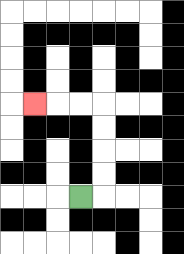{'start': '[3, 8]', 'end': '[1, 4]', 'path_directions': 'R,U,U,U,U,L,L,L', 'path_coordinates': '[[3, 8], [4, 8], [4, 7], [4, 6], [4, 5], [4, 4], [3, 4], [2, 4], [1, 4]]'}